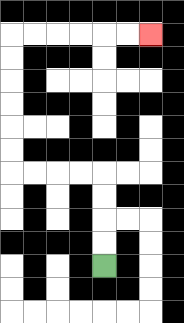{'start': '[4, 11]', 'end': '[6, 1]', 'path_directions': 'U,U,U,U,L,L,L,L,U,U,U,U,U,U,R,R,R,R,R,R', 'path_coordinates': '[[4, 11], [4, 10], [4, 9], [4, 8], [4, 7], [3, 7], [2, 7], [1, 7], [0, 7], [0, 6], [0, 5], [0, 4], [0, 3], [0, 2], [0, 1], [1, 1], [2, 1], [3, 1], [4, 1], [5, 1], [6, 1]]'}